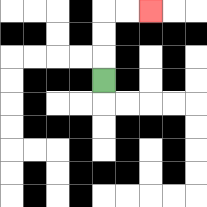{'start': '[4, 3]', 'end': '[6, 0]', 'path_directions': 'U,U,U,R,R', 'path_coordinates': '[[4, 3], [4, 2], [4, 1], [4, 0], [5, 0], [6, 0]]'}